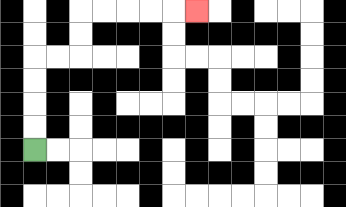{'start': '[1, 6]', 'end': '[8, 0]', 'path_directions': 'U,U,U,U,R,R,U,U,R,R,R,R,R', 'path_coordinates': '[[1, 6], [1, 5], [1, 4], [1, 3], [1, 2], [2, 2], [3, 2], [3, 1], [3, 0], [4, 0], [5, 0], [6, 0], [7, 0], [8, 0]]'}